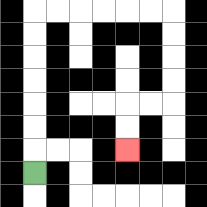{'start': '[1, 7]', 'end': '[5, 6]', 'path_directions': 'U,U,U,U,U,U,U,R,R,R,R,R,R,D,D,D,D,L,L,D,D', 'path_coordinates': '[[1, 7], [1, 6], [1, 5], [1, 4], [1, 3], [1, 2], [1, 1], [1, 0], [2, 0], [3, 0], [4, 0], [5, 0], [6, 0], [7, 0], [7, 1], [7, 2], [7, 3], [7, 4], [6, 4], [5, 4], [5, 5], [5, 6]]'}